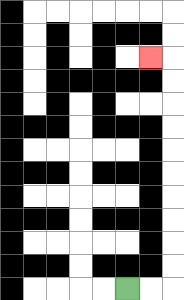{'start': '[5, 12]', 'end': '[6, 2]', 'path_directions': 'R,R,U,U,U,U,U,U,U,U,U,U,L', 'path_coordinates': '[[5, 12], [6, 12], [7, 12], [7, 11], [7, 10], [7, 9], [7, 8], [7, 7], [7, 6], [7, 5], [7, 4], [7, 3], [7, 2], [6, 2]]'}